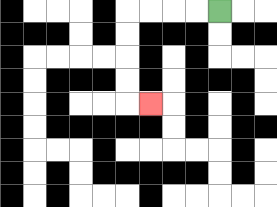{'start': '[9, 0]', 'end': '[6, 4]', 'path_directions': 'L,L,L,L,D,D,D,D,R', 'path_coordinates': '[[9, 0], [8, 0], [7, 0], [6, 0], [5, 0], [5, 1], [5, 2], [5, 3], [5, 4], [6, 4]]'}